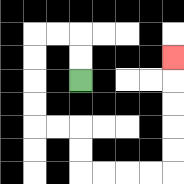{'start': '[3, 3]', 'end': '[7, 2]', 'path_directions': 'U,U,L,L,D,D,D,D,R,R,D,D,R,R,R,R,U,U,U,U,U', 'path_coordinates': '[[3, 3], [3, 2], [3, 1], [2, 1], [1, 1], [1, 2], [1, 3], [1, 4], [1, 5], [2, 5], [3, 5], [3, 6], [3, 7], [4, 7], [5, 7], [6, 7], [7, 7], [7, 6], [7, 5], [7, 4], [7, 3], [7, 2]]'}